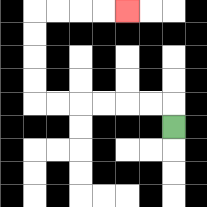{'start': '[7, 5]', 'end': '[5, 0]', 'path_directions': 'U,L,L,L,L,L,L,U,U,U,U,R,R,R,R', 'path_coordinates': '[[7, 5], [7, 4], [6, 4], [5, 4], [4, 4], [3, 4], [2, 4], [1, 4], [1, 3], [1, 2], [1, 1], [1, 0], [2, 0], [3, 0], [4, 0], [5, 0]]'}